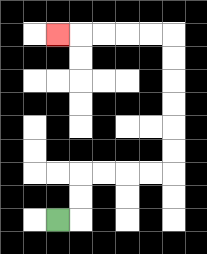{'start': '[2, 9]', 'end': '[2, 1]', 'path_directions': 'R,U,U,R,R,R,R,U,U,U,U,U,U,L,L,L,L,L', 'path_coordinates': '[[2, 9], [3, 9], [3, 8], [3, 7], [4, 7], [5, 7], [6, 7], [7, 7], [7, 6], [7, 5], [7, 4], [7, 3], [7, 2], [7, 1], [6, 1], [5, 1], [4, 1], [3, 1], [2, 1]]'}